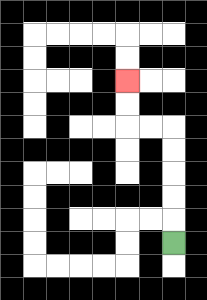{'start': '[7, 10]', 'end': '[5, 3]', 'path_directions': 'U,U,U,U,U,L,L,U,U', 'path_coordinates': '[[7, 10], [7, 9], [7, 8], [7, 7], [7, 6], [7, 5], [6, 5], [5, 5], [5, 4], [5, 3]]'}